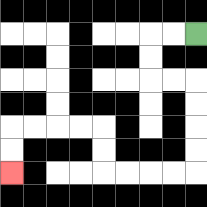{'start': '[8, 1]', 'end': '[0, 7]', 'path_directions': 'L,L,D,D,R,R,D,D,D,D,L,L,L,L,U,U,L,L,L,L,D,D', 'path_coordinates': '[[8, 1], [7, 1], [6, 1], [6, 2], [6, 3], [7, 3], [8, 3], [8, 4], [8, 5], [8, 6], [8, 7], [7, 7], [6, 7], [5, 7], [4, 7], [4, 6], [4, 5], [3, 5], [2, 5], [1, 5], [0, 5], [0, 6], [0, 7]]'}